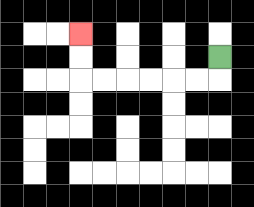{'start': '[9, 2]', 'end': '[3, 1]', 'path_directions': 'D,L,L,L,L,L,L,U,U', 'path_coordinates': '[[9, 2], [9, 3], [8, 3], [7, 3], [6, 3], [5, 3], [4, 3], [3, 3], [3, 2], [3, 1]]'}